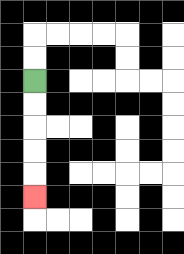{'start': '[1, 3]', 'end': '[1, 8]', 'path_directions': 'D,D,D,D,D', 'path_coordinates': '[[1, 3], [1, 4], [1, 5], [1, 6], [1, 7], [1, 8]]'}